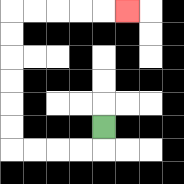{'start': '[4, 5]', 'end': '[5, 0]', 'path_directions': 'D,L,L,L,L,U,U,U,U,U,U,R,R,R,R,R', 'path_coordinates': '[[4, 5], [4, 6], [3, 6], [2, 6], [1, 6], [0, 6], [0, 5], [0, 4], [0, 3], [0, 2], [0, 1], [0, 0], [1, 0], [2, 0], [3, 0], [4, 0], [5, 0]]'}